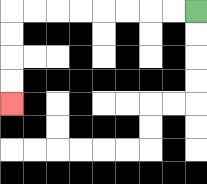{'start': '[8, 0]', 'end': '[0, 4]', 'path_directions': 'L,L,L,L,L,L,L,L,D,D,D,D', 'path_coordinates': '[[8, 0], [7, 0], [6, 0], [5, 0], [4, 0], [3, 0], [2, 0], [1, 0], [0, 0], [0, 1], [0, 2], [0, 3], [0, 4]]'}